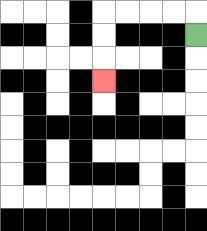{'start': '[8, 1]', 'end': '[4, 3]', 'path_directions': 'U,L,L,L,L,D,D,D', 'path_coordinates': '[[8, 1], [8, 0], [7, 0], [6, 0], [5, 0], [4, 0], [4, 1], [4, 2], [4, 3]]'}